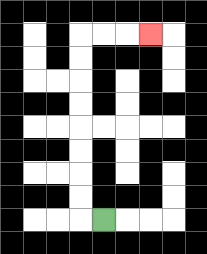{'start': '[4, 9]', 'end': '[6, 1]', 'path_directions': 'L,U,U,U,U,U,U,U,U,R,R,R', 'path_coordinates': '[[4, 9], [3, 9], [3, 8], [3, 7], [3, 6], [3, 5], [3, 4], [3, 3], [3, 2], [3, 1], [4, 1], [5, 1], [6, 1]]'}